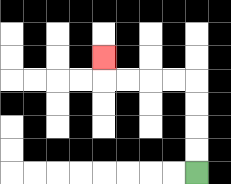{'start': '[8, 7]', 'end': '[4, 2]', 'path_directions': 'U,U,U,U,L,L,L,L,U', 'path_coordinates': '[[8, 7], [8, 6], [8, 5], [8, 4], [8, 3], [7, 3], [6, 3], [5, 3], [4, 3], [4, 2]]'}